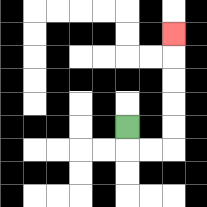{'start': '[5, 5]', 'end': '[7, 1]', 'path_directions': 'D,R,R,U,U,U,U,U', 'path_coordinates': '[[5, 5], [5, 6], [6, 6], [7, 6], [7, 5], [7, 4], [7, 3], [7, 2], [7, 1]]'}